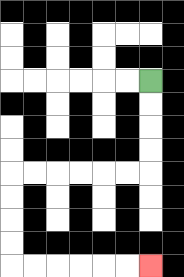{'start': '[6, 3]', 'end': '[6, 11]', 'path_directions': 'D,D,D,D,L,L,L,L,L,L,D,D,D,D,R,R,R,R,R,R', 'path_coordinates': '[[6, 3], [6, 4], [6, 5], [6, 6], [6, 7], [5, 7], [4, 7], [3, 7], [2, 7], [1, 7], [0, 7], [0, 8], [0, 9], [0, 10], [0, 11], [1, 11], [2, 11], [3, 11], [4, 11], [5, 11], [6, 11]]'}